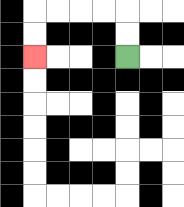{'start': '[5, 2]', 'end': '[1, 2]', 'path_directions': 'U,U,L,L,L,L,D,D', 'path_coordinates': '[[5, 2], [5, 1], [5, 0], [4, 0], [3, 0], [2, 0], [1, 0], [1, 1], [1, 2]]'}